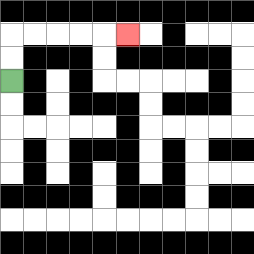{'start': '[0, 3]', 'end': '[5, 1]', 'path_directions': 'U,U,R,R,R,R,R', 'path_coordinates': '[[0, 3], [0, 2], [0, 1], [1, 1], [2, 1], [3, 1], [4, 1], [5, 1]]'}